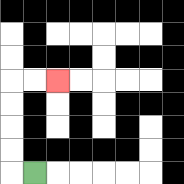{'start': '[1, 7]', 'end': '[2, 3]', 'path_directions': 'L,U,U,U,U,R,R', 'path_coordinates': '[[1, 7], [0, 7], [0, 6], [0, 5], [0, 4], [0, 3], [1, 3], [2, 3]]'}